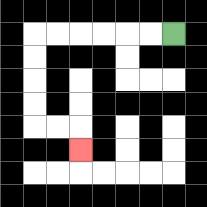{'start': '[7, 1]', 'end': '[3, 6]', 'path_directions': 'L,L,L,L,L,L,D,D,D,D,R,R,D', 'path_coordinates': '[[7, 1], [6, 1], [5, 1], [4, 1], [3, 1], [2, 1], [1, 1], [1, 2], [1, 3], [1, 4], [1, 5], [2, 5], [3, 5], [3, 6]]'}